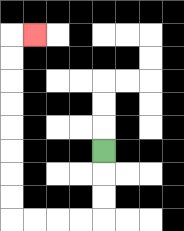{'start': '[4, 6]', 'end': '[1, 1]', 'path_directions': 'D,D,D,L,L,L,L,U,U,U,U,U,U,U,U,R', 'path_coordinates': '[[4, 6], [4, 7], [4, 8], [4, 9], [3, 9], [2, 9], [1, 9], [0, 9], [0, 8], [0, 7], [0, 6], [0, 5], [0, 4], [0, 3], [0, 2], [0, 1], [1, 1]]'}